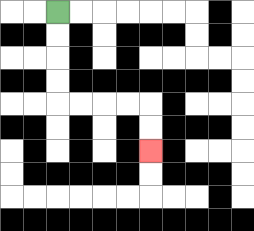{'start': '[2, 0]', 'end': '[6, 6]', 'path_directions': 'D,D,D,D,R,R,R,R,D,D', 'path_coordinates': '[[2, 0], [2, 1], [2, 2], [2, 3], [2, 4], [3, 4], [4, 4], [5, 4], [6, 4], [6, 5], [6, 6]]'}